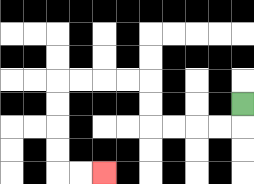{'start': '[10, 4]', 'end': '[4, 7]', 'path_directions': 'D,L,L,L,L,U,U,L,L,L,L,D,D,D,D,R,R', 'path_coordinates': '[[10, 4], [10, 5], [9, 5], [8, 5], [7, 5], [6, 5], [6, 4], [6, 3], [5, 3], [4, 3], [3, 3], [2, 3], [2, 4], [2, 5], [2, 6], [2, 7], [3, 7], [4, 7]]'}